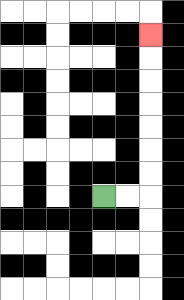{'start': '[4, 8]', 'end': '[6, 1]', 'path_directions': 'R,R,U,U,U,U,U,U,U', 'path_coordinates': '[[4, 8], [5, 8], [6, 8], [6, 7], [6, 6], [6, 5], [6, 4], [6, 3], [6, 2], [6, 1]]'}